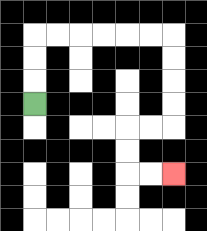{'start': '[1, 4]', 'end': '[7, 7]', 'path_directions': 'U,U,U,R,R,R,R,R,R,D,D,D,D,L,L,D,D,R,R', 'path_coordinates': '[[1, 4], [1, 3], [1, 2], [1, 1], [2, 1], [3, 1], [4, 1], [5, 1], [6, 1], [7, 1], [7, 2], [7, 3], [7, 4], [7, 5], [6, 5], [5, 5], [5, 6], [5, 7], [6, 7], [7, 7]]'}